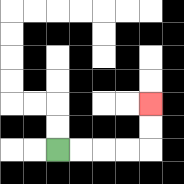{'start': '[2, 6]', 'end': '[6, 4]', 'path_directions': 'R,R,R,R,U,U', 'path_coordinates': '[[2, 6], [3, 6], [4, 6], [5, 6], [6, 6], [6, 5], [6, 4]]'}